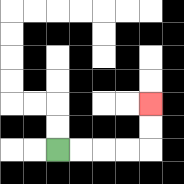{'start': '[2, 6]', 'end': '[6, 4]', 'path_directions': 'R,R,R,R,U,U', 'path_coordinates': '[[2, 6], [3, 6], [4, 6], [5, 6], [6, 6], [6, 5], [6, 4]]'}